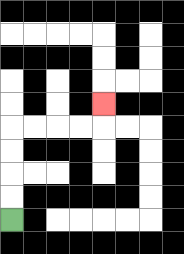{'start': '[0, 9]', 'end': '[4, 4]', 'path_directions': 'U,U,U,U,R,R,R,R,U', 'path_coordinates': '[[0, 9], [0, 8], [0, 7], [0, 6], [0, 5], [1, 5], [2, 5], [3, 5], [4, 5], [4, 4]]'}